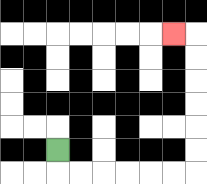{'start': '[2, 6]', 'end': '[7, 1]', 'path_directions': 'D,R,R,R,R,R,R,U,U,U,U,U,U,L', 'path_coordinates': '[[2, 6], [2, 7], [3, 7], [4, 7], [5, 7], [6, 7], [7, 7], [8, 7], [8, 6], [8, 5], [8, 4], [8, 3], [8, 2], [8, 1], [7, 1]]'}